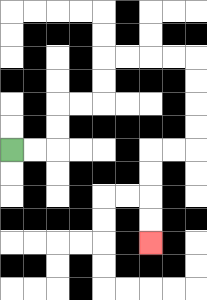{'start': '[0, 6]', 'end': '[6, 10]', 'path_directions': 'R,R,U,U,R,R,U,U,R,R,R,R,D,D,D,D,L,L,D,D,D,D', 'path_coordinates': '[[0, 6], [1, 6], [2, 6], [2, 5], [2, 4], [3, 4], [4, 4], [4, 3], [4, 2], [5, 2], [6, 2], [7, 2], [8, 2], [8, 3], [8, 4], [8, 5], [8, 6], [7, 6], [6, 6], [6, 7], [6, 8], [6, 9], [6, 10]]'}